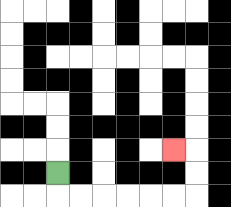{'start': '[2, 7]', 'end': '[7, 6]', 'path_directions': 'D,R,R,R,R,R,R,U,U,L', 'path_coordinates': '[[2, 7], [2, 8], [3, 8], [4, 8], [5, 8], [6, 8], [7, 8], [8, 8], [8, 7], [8, 6], [7, 6]]'}